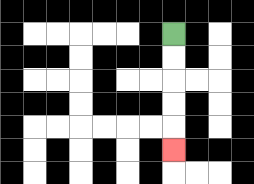{'start': '[7, 1]', 'end': '[7, 6]', 'path_directions': 'D,D,D,D,D', 'path_coordinates': '[[7, 1], [7, 2], [7, 3], [7, 4], [7, 5], [7, 6]]'}